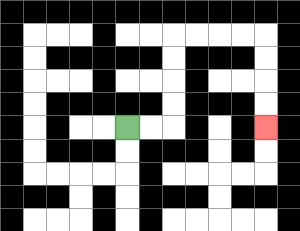{'start': '[5, 5]', 'end': '[11, 5]', 'path_directions': 'R,R,U,U,U,U,R,R,R,R,D,D,D,D', 'path_coordinates': '[[5, 5], [6, 5], [7, 5], [7, 4], [7, 3], [7, 2], [7, 1], [8, 1], [9, 1], [10, 1], [11, 1], [11, 2], [11, 3], [11, 4], [11, 5]]'}